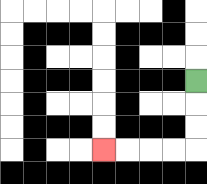{'start': '[8, 3]', 'end': '[4, 6]', 'path_directions': 'D,D,D,L,L,L,L', 'path_coordinates': '[[8, 3], [8, 4], [8, 5], [8, 6], [7, 6], [6, 6], [5, 6], [4, 6]]'}